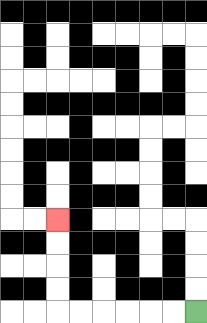{'start': '[8, 13]', 'end': '[2, 9]', 'path_directions': 'L,L,L,L,L,L,U,U,U,U', 'path_coordinates': '[[8, 13], [7, 13], [6, 13], [5, 13], [4, 13], [3, 13], [2, 13], [2, 12], [2, 11], [2, 10], [2, 9]]'}